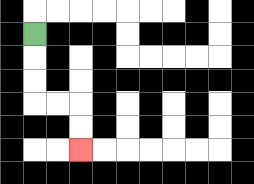{'start': '[1, 1]', 'end': '[3, 6]', 'path_directions': 'D,D,D,R,R,D,D', 'path_coordinates': '[[1, 1], [1, 2], [1, 3], [1, 4], [2, 4], [3, 4], [3, 5], [3, 6]]'}